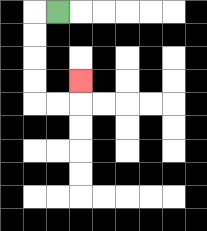{'start': '[2, 0]', 'end': '[3, 3]', 'path_directions': 'L,D,D,D,D,R,R,U', 'path_coordinates': '[[2, 0], [1, 0], [1, 1], [1, 2], [1, 3], [1, 4], [2, 4], [3, 4], [3, 3]]'}